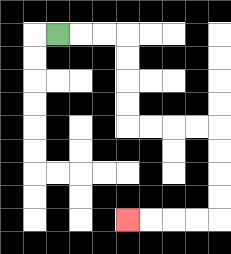{'start': '[2, 1]', 'end': '[5, 9]', 'path_directions': 'R,R,R,D,D,D,D,R,R,R,R,D,D,D,D,L,L,L,L', 'path_coordinates': '[[2, 1], [3, 1], [4, 1], [5, 1], [5, 2], [5, 3], [5, 4], [5, 5], [6, 5], [7, 5], [8, 5], [9, 5], [9, 6], [9, 7], [9, 8], [9, 9], [8, 9], [7, 9], [6, 9], [5, 9]]'}